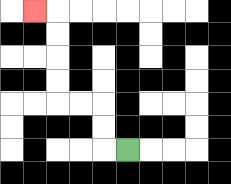{'start': '[5, 6]', 'end': '[1, 0]', 'path_directions': 'L,U,U,L,L,U,U,U,U,L', 'path_coordinates': '[[5, 6], [4, 6], [4, 5], [4, 4], [3, 4], [2, 4], [2, 3], [2, 2], [2, 1], [2, 0], [1, 0]]'}